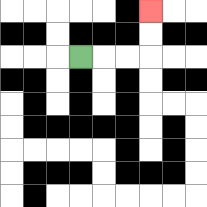{'start': '[3, 2]', 'end': '[6, 0]', 'path_directions': 'R,R,R,U,U', 'path_coordinates': '[[3, 2], [4, 2], [5, 2], [6, 2], [6, 1], [6, 0]]'}